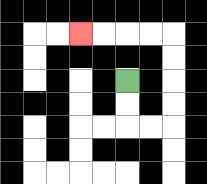{'start': '[5, 3]', 'end': '[3, 1]', 'path_directions': 'D,D,R,R,U,U,U,U,L,L,L,L', 'path_coordinates': '[[5, 3], [5, 4], [5, 5], [6, 5], [7, 5], [7, 4], [7, 3], [7, 2], [7, 1], [6, 1], [5, 1], [4, 1], [3, 1]]'}